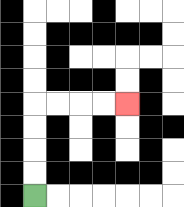{'start': '[1, 8]', 'end': '[5, 4]', 'path_directions': 'U,U,U,U,R,R,R,R', 'path_coordinates': '[[1, 8], [1, 7], [1, 6], [1, 5], [1, 4], [2, 4], [3, 4], [4, 4], [5, 4]]'}